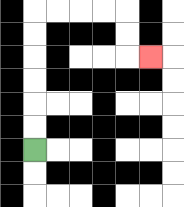{'start': '[1, 6]', 'end': '[6, 2]', 'path_directions': 'U,U,U,U,U,U,R,R,R,R,D,D,R', 'path_coordinates': '[[1, 6], [1, 5], [1, 4], [1, 3], [1, 2], [1, 1], [1, 0], [2, 0], [3, 0], [4, 0], [5, 0], [5, 1], [5, 2], [6, 2]]'}